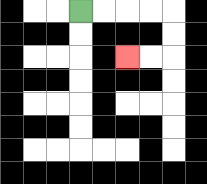{'start': '[3, 0]', 'end': '[5, 2]', 'path_directions': 'R,R,R,R,D,D,L,L', 'path_coordinates': '[[3, 0], [4, 0], [5, 0], [6, 0], [7, 0], [7, 1], [7, 2], [6, 2], [5, 2]]'}